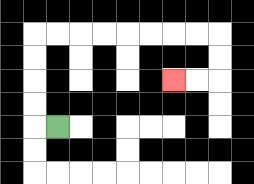{'start': '[2, 5]', 'end': '[7, 3]', 'path_directions': 'L,U,U,U,U,R,R,R,R,R,R,R,R,D,D,L,L', 'path_coordinates': '[[2, 5], [1, 5], [1, 4], [1, 3], [1, 2], [1, 1], [2, 1], [3, 1], [4, 1], [5, 1], [6, 1], [7, 1], [8, 1], [9, 1], [9, 2], [9, 3], [8, 3], [7, 3]]'}